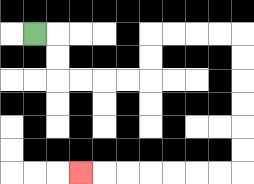{'start': '[1, 1]', 'end': '[3, 7]', 'path_directions': 'R,D,D,R,R,R,R,U,U,R,R,R,R,D,D,D,D,D,D,L,L,L,L,L,L,L', 'path_coordinates': '[[1, 1], [2, 1], [2, 2], [2, 3], [3, 3], [4, 3], [5, 3], [6, 3], [6, 2], [6, 1], [7, 1], [8, 1], [9, 1], [10, 1], [10, 2], [10, 3], [10, 4], [10, 5], [10, 6], [10, 7], [9, 7], [8, 7], [7, 7], [6, 7], [5, 7], [4, 7], [3, 7]]'}